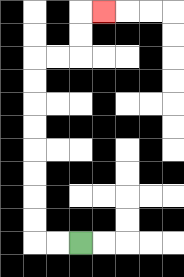{'start': '[3, 10]', 'end': '[4, 0]', 'path_directions': 'L,L,U,U,U,U,U,U,U,U,R,R,U,U,R', 'path_coordinates': '[[3, 10], [2, 10], [1, 10], [1, 9], [1, 8], [1, 7], [1, 6], [1, 5], [1, 4], [1, 3], [1, 2], [2, 2], [3, 2], [3, 1], [3, 0], [4, 0]]'}